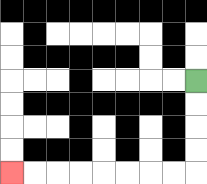{'start': '[8, 3]', 'end': '[0, 7]', 'path_directions': 'D,D,D,D,L,L,L,L,L,L,L,L', 'path_coordinates': '[[8, 3], [8, 4], [8, 5], [8, 6], [8, 7], [7, 7], [6, 7], [5, 7], [4, 7], [3, 7], [2, 7], [1, 7], [0, 7]]'}